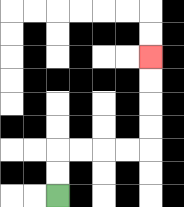{'start': '[2, 8]', 'end': '[6, 2]', 'path_directions': 'U,U,R,R,R,R,U,U,U,U', 'path_coordinates': '[[2, 8], [2, 7], [2, 6], [3, 6], [4, 6], [5, 6], [6, 6], [6, 5], [6, 4], [6, 3], [6, 2]]'}